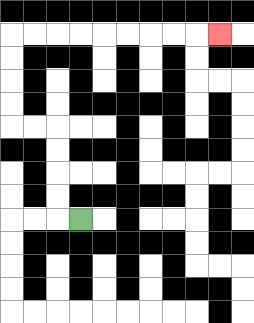{'start': '[3, 9]', 'end': '[9, 1]', 'path_directions': 'L,U,U,U,U,L,L,U,U,U,U,R,R,R,R,R,R,R,R,R', 'path_coordinates': '[[3, 9], [2, 9], [2, 8], [2, 7], [2, 6], [2, 5], [1, 5], [0, 5], [0, 4], [0, 3], [0, 2], [0, 1], [1, 1], [2, 1], [3, 1], [4, 1], [5, 1], [6, 1], [7, 1], [8, 1], [9, 1]]'}